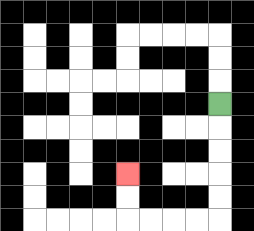{'start': '[9, 4]', 'end': '[5, 7]', 'path_directions': 'D,D,D,D,D,L,L,L,L,U,U', 'path_coordinates': '[[9, 4], [9, 5], [9, 6], [9, 7], [9, 8], [9, 9], [8, 9], [7, 9], [6, 9], [5, 9], [5, 8], [5, 7]]'}